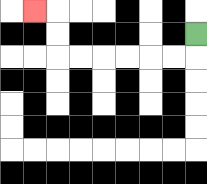{'start': '[8, 1]', 'end': '[1, 0]', 'path_directions': 'D,L,L,L,L,L,L,U,U,L', 'path_coordinates': '[[8, 1], [8, 2], [7, 2], [6, 2], [5, 2], [4, 2], [3, 2], [2, 2], [2, 1], [2, 0], [1, 0]]'}